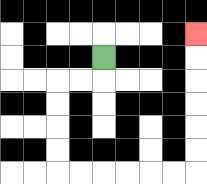{'start': '[4, 2]', 'end': '[8, 1]', 'path_directions': 'D,L,L,D,D,D,D,R,R,R,R,R,R,U,U,U,U,U,U', 'path_coordinates': '[[4, 2], [4, 3], [3, 3], [2, 3], [2, 4], [2, 5], [2, 6], [2, 7], [3, 7], [4, 7], [5, 7], [6, 7], [7, 7], [8, 7], [8, 6], [8, 5], [8, 4], [8, 3], [8, 2], [8, 1]]'}